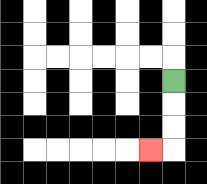{'start': '[7, 3]', 'end': '[6, 6]', 'path_directions': 'D,D,D,L', 'path_coordinates': '[[7, 3], [7, 4], [7, 5], [7, 6], [6, 6]]'}